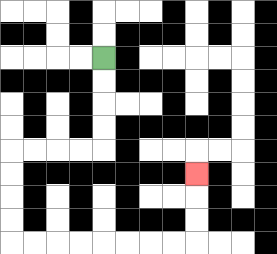{'start': '[4, 2]', 'end': '[8, 7]', 'path_directions': 'D,D,D,D,L,L,L,L,D,D,D,D,R,R,R,R,R,R,R,R,U,U,U', 'path_coordinates': '[[4, 2], [4, 3], [4, 4], [4, 5], [4, 6], [3, 6], [2, 6], [1, 6], [0, 6], [0, 7], [0, 8], [0, 9], [0, 10], [1, 10], [2, 10], [3, 10], [4, 10], [5, 10], [6, 10], [7, 10], [8, 10], [8, 9], [8, 8], [8, 7]]'}